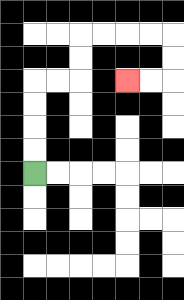{'start': '[1, 7]', 'end': '[5, 3]', 'path_directions': 'U,U,U,U,R,R,U,U,R,R,R,R,D,D,L,L', 'path_coordinates': '[[1, 7], [1, 6], [1, 5], [1, 4], [1, 3], [2, 3], [3, 3], [3, 2], [3, 1], [4, 1], [5, 1], [6, 1], [7, 1], [7, 2], [7, 3], [6, 3], [5, 3]]'}